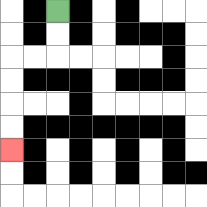{'start': '[2, 0]', 'end': '[0, 6]', 'path_directions': 'D,D,L,L,D,D,D,D', 'path_coordinates': '[[2, 0], [2, 1], [2, 2], [1, 2], [0, 2], [0, 3], [0, 4], [0, 5], [0, 6]]'}